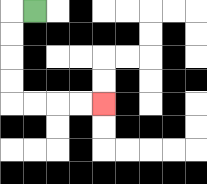{'start': '[1, 0]', 'end': '[4, 4]', 'path_directions': 'L,D,D,D,D,R,R,R,R', 'path_coordinates': '[[1, 0], [0, 0], [0, 1], [0, 2], [0, 3], [0, 4], [1, 4], [2, 4], [3, 4], [4, 4]]'}